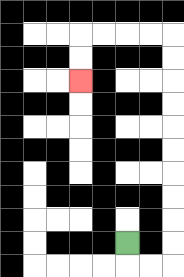{'start': '[5, 10]', 'end': '[3, 3]', 'path_directions': 'D,R,R,U,U,U,U,U,U,U,U,U,U,L,L,L,L,D,D', 'path_coordinates': '[[5, 10], [5, 11], [6, 11], [7, 11], [7, 10], [7, 9], [7, 8], [7, 7], [7, 6], [7, 5], [7, 4], [7, 3], [7, 2], [7, 1], [6, 1], [5, 1], [4, 1], [3, 1], [3, 2], [3, 3]]'}